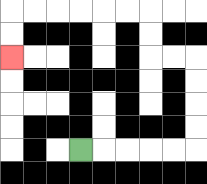{'start': '[3, 6]', 'end': '[0, 2]', 'path_directions': 'R,R,R,R,R,U,U,U,U,L,L,U,U,L,L,L,L,L,L,D,D', 'path_coordinates': '[[3, 6], [4, 6], [5, 6], [6, 6], [7, 6], [8, 6], [8, 5], [8, 4], [8, 3], [8, 2], [7, 2], [6, 2], [6, 1], [6, 0], [5, 0], [4, 0], [3, 0], [2, 0], [1, 0], [0, 0], [0, 1], [0, 2]]'}